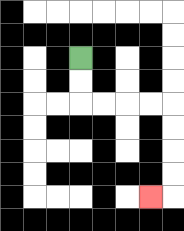{'start': '[3, 2]', 'end': '[6, 8]', 'path_directions': 'D,D,R,R,R,R,D,D,D,D,L', 'path_coordinates': '[[3, 2], [3, 3], [3, 4], [4, 4], [5, 4], [6, 4], [7, 4], [7, 5], [7, 6], [7, 7], [7, 8], [6, 8]]'}